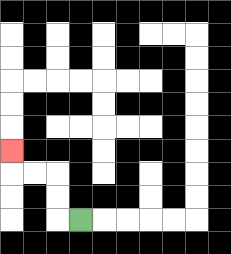{'start': '[3, 9]', 'end': '[0, 6]', 'path_directions': 'L,U,U,L,L,U', 'path_coordinates': '[[3, 9], [2, 9], [2, 8], [2, 7], [1, 7], [0, 7], [0, 6]]'}